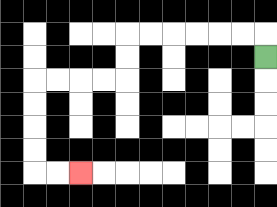{'start': '[11, 2]', 'end': '[3, 7]', 'path_directions': 'U,L,L,L,L,L,L,D,D,L,L,L,L,D,D,D,D,R,R', 'path_coordinates': '[[11, 2], [11, 1], [10, 1], [9, 1], [8, 1], [7, 1], [6, 1], [5, 1], [5, 2], [5, 3], [4, 3], [3, 3], [2, 3], [1, 3], [1, 4], [1, 5], [1, 6], [1, 7], [2, 7], [3, 7]]'}